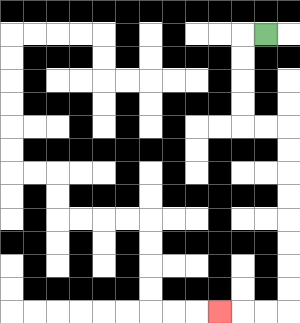{'start': '[11, 1]', 'end': '[9, 13]', 'path_directions': 'L,D,D,D,D,R,R,D,D,D,D,D,D,D,D,L,L,L', 'path_coordinates': '[[11, 1], [10, 1], [10, 2], [10, 3], [10, 4], [10, 5], [11, 5], [12, 5], [12, 6], [12, 7], [12, 8], [12, 9], [12, 10], [12, 11], [12, 12], [12, 13], [11, 13], [10, 13], [9, 13]]'}